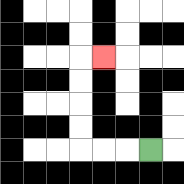{'start': '[6, 6]', 'end': '[4, 2]', 'path_directions': 'L,L,L,U,U,U,U,R', 'path_coordinates': '[[6, 6], [5, 6], [4, 6], [3, 6], [3, 5], [3, 4], [3, 3], [3, 2], [4, 2]]'}